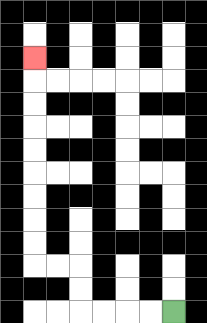{'start': '[7, 13]', 'end': '[1, 2]', 'path_directions': 'L,L,L,L,U,U,L,L,U,U,U,U,U,U,U,U,U', 'path_coordinates': '[[7, 13], [6, 13], [5, 13], [4, 13], [3, 13], [3, 12], [3, 11], [2, 11], [1, 11], [1, 10], [1, 9], [1, 8], [1, 7], [1, 6], [1, 5], [1, 4], [1, 3], [1, 2]]'}